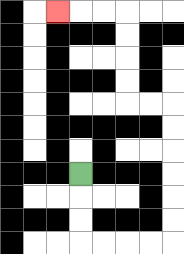{'start': '[3, 7]', 'end': '[2, 0]', 'path_directions': 'D,D,D,R,R,R,R,U,U,U,U,U,U,L,L,U,U,U,U,L,L,L', 'path_coordinates': '[[3, 7], [3, 8], [3, 9], [3, 10], [4, 10], [5, 10], [6, 10], [7, 10], [7, 9], [7, 8], [7, 7], [7, 6], [7, 5], [7, 4], [6, 4], [5, 4], [5, 3], [5, 2], [5, 1], [5, 0], [4, 0], [3, 0], [2, 0]]'}